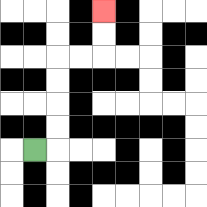{'start': '[1, 6]', 'end': '[4, 0]', 'path_directions': 'R,U,U,U,U,R,R,U,U', 'path_coordinates': '[[1, 6], [2, 6], [2, 5], [2, 4], [2, 3], [2, 2], [3, 2], [4, 2], [4, 1], [4, 0]]'}